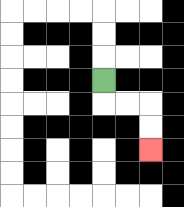{'start': '[4, 3]', 'end': '[6, 6]', 'path_directions': 'D,R,R,D,D', 'path_coordinates': '[[4, 3], [4, 4], [5, 4], [6, 4], [6, 5], [6, 6]]'}